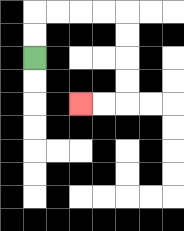{'start': '[1, 2]', 'end': '[3, 4]', 'path_directions': 'U,U,R,R,R,R,D,D,D,D,L,L', 'path_coordinates': '[[1, 2], [1, 1], [1, 0], [2, 0], [3, 0], [4, 0], [5, 0], [5, 1], [5, 2], [5, 3], [5, 4], [4, 4], [3, 4]]'}